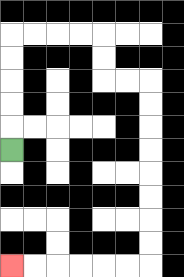{'start': '[0, 6]', 'end': '[0, 11]', 'path_directions': 'U,U,U,U,U,R,R,R,R,D,D,R,R,D,D,D,D,D,D,D,D,L,L,L,L,L,L', 'path_coordinates': '[[0, 6], [0, 5], [0, 4], [0, 3], [0, 2], [0, 1], [1, 1], [2, 1], [3, 1], [4, 1], [4, 2], [4, 3], [5, 3], [6, 3], [6, 4], [6, 5], [6, 6], [6, 7], [6, 8], [6, 9], [6, 10], [6, 11], [5, 11], [4, 11], [3, 11], [2, 11], [1, 11], [0, 11]]'}